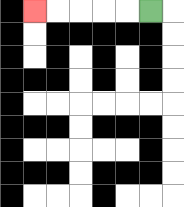{'start': '[6, 0]', 'end': '[1, 0]', 'path_directions': 'L,L,L,L,L', 'path_coordinates': '[[6, 0], [5, 0], [4, 0], [3, 0], [2, 0], [1, 0]]'}